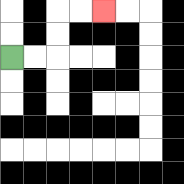{'start': '[0, 2]', 'end': '[4, 0]', 'path_directions': 'R,R,U,U,R,R', 'path_coordinates': '[[0, 2], [1, 2], [2, 2], [2, 1], [2, 0], [3, 0], [4, 0]]'}